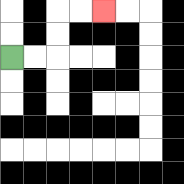{'start': '[0, 2]', 'end': '[4, 0]', 'path_directions': 'R,R,U,U,R,R', 'path_coordinates': '[[0, 2], [1, 2], [2, 2], [2, 1], [2, 0], [3, 0], [4, 0]]'}